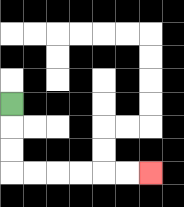{'start': '[0, 4]', 'end': '[6, 7]', 'path_directions': 'D,D,D,R,R,R,R,R,R', 'path_coordinates': '[[0, 4], [0, 5], [0, 6], [0, 7], [1, 7], [2, 7], [3, 7], [4, 7], [5, 7], [6, 7]]'}